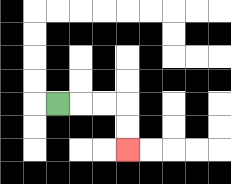{'start': '[2, 4]', 'end': '[5, 6]', 'path_directions': 'R,R,R,D,D', 'path_coordinates': '[[2, 4], [3, 4], [4, 4], [5, 4], [5, 5], [5, 6]]'}